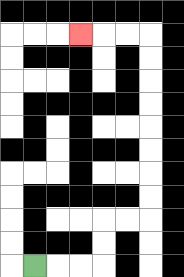{'start': '[1, 11]', 'end': '[3, 1]', 'path_directions': 'R,R,R,U,U,R,R,U,U,U,U,U,U,U,U,L,L,L', 'path_coordinates': '[[1, 11], [2, 11], [3, 11], [4, 11], [4, 10], [4, 9], [5, 9], [6, 9], [6, 8], [6, 7], [6, 6], [6, 5], [6, 4], [6, 3], [6, 2], [6, 1], [5, 1], [4, 1], [3, 1]]'}